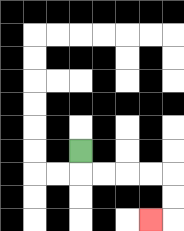{'start': '[3, 6]', 'end': '[6, 9]', 'path_directions': 'D,R,R,R,R,D,D,L', 'path_coordinates': '[[3, 6], [3, 7], [4, 7], [5, 7], [6, 7], [7, 7], [7, 8], [7, 9], [6, 9]]'}